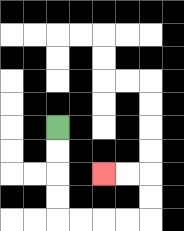{'start': '[2, 5]', 'end': '[4, 7]', 'path_directions': 'D,D,D,D,R,R,R,R,U,U,L,L', 'path_coordinates': '[[2, 5], [2, 6], [2, 7], [2, 8], [2, 9], [3, 9], [4, 9], [5, 9], [6, 9], [6, 8], [6, 7], [5, 7], [4, 7]]'}